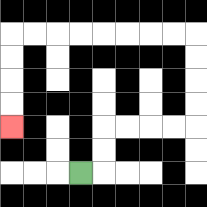{'start': '[3, 7]', 'end': '[0, 5]', 'path_directions': 'R,U,U,R,R,R,R,U,U,U,U,L,L,L,L,L,L,L,L,D,D,D,D', 'path_coordinates': '[[3, 7], [4, 7], [4, 6], [4, 5], [5, 5], [6, 5], [7, 5], [8, 5], [8, 4], [8, 3], [8, 2], [8, 1], [7, 1], [6, 1], [5, 1], [4, 1], [3, 1], [2, 1], [1, 1], [0, 1], [0, 2], [0, 3], [0, 4], [0, 5]]'}